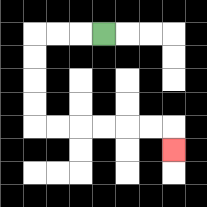{'start': '[4, 1]', 'end': '[7, 6]', 'path_directions': 'L,L,L,D,D,D,D,R,R,R,R,R,R,D', 'path_coordinates': '[[4, 1], [3, 1], [2, 1], [1, 1], [1, 2], [1, 3], [1, 4], [1, 5], [2, 5], [3, 5], [4, 5], [5, 5], [6, 5], [7, 5], [7, 6]]'}